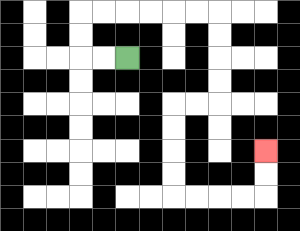{'start': '[5, 2]', 'end': '[11, 6]', 'path_directions': 'L,L,U,U,R,R,R,R,R,R,D,D,D,D,L,L,D,D,D,D,R,R,R,R,U,U', 'path_coordinates': '[[5, 2], [4, 2], [3, 2], [3, 1], [3, 0], [4, 0], [5, 0], [6, 0], [7, 0], [8, 0], [9, 0], [9, 1], [9, 2], [9, 3], [9, 4], [8, 4], [7, 4], [7, 5], [7, 6], [7, 7], [7, 8], [8, 8], [9, 8], [10, 8], [11, 8], [11, 7], [11, 6]]'}